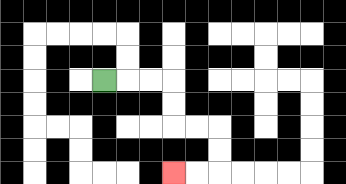{'start': '[4, 3]', 'end': '[7, 7]', 'path_directions': 'R,R,R,D,D,R,R,D,D,L,L', 'path_coordinates': '[[4, 3], [5, 3], [6, 3], [7, 3], [7, 4], [7, 5], [8, 5], [9, 5], [9, 6], [9, 7], [8, 7], [7, 7]]'}